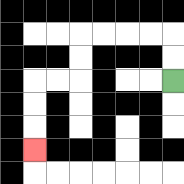{'start': '[7, 3]', 'end': '[1, 6]', 'path_directions': 'U,U,L,L,L,L,D,D,L,L,D,D,D', 'path_coordinates': '[[7, 3], [7, 2], [7, 1], [6, 1], [5, 1], [4, 1], [3, 1], [3, 2], [3, 3], [2, 3], [1, 3], [1, 4], [1, 5], [1, 6]]'}